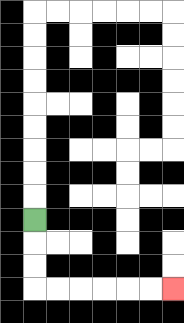{'start': '[1, 9]', 'end': '[7, 12]', 'path_directions': 'D,D,D,R,R,R,R,R,R', 'path_coordinates': '[[1, 9], [1, 10], [1, 11], [1, 12], [2, 12], [3, 12], [4, 12], [5, 12], [6, 12], [7, 12]]'}